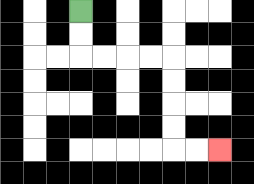{'start': '[3, 0]', 'end': '[9, 6]', 'path_directions': 'D,D,R,R,R,R,D,D,D,D,R,R', 'path_coordinates': '[[3, 0], [3, 1], [3, 2], [4, 2], [5, 2], [6, 2], [7, 2], [7, 3], [7, 4], [7, 5], [7, 6], [8, 6], [9, 6]]'}